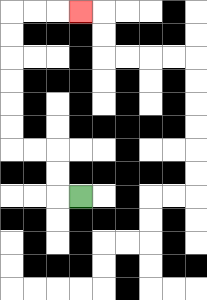{'start': '[3, 8]', 'end': '[3, 0]', 'path_directions': 'L,U,U,L,L,U,U,U,U,U,U,R,R,R', 'path_coordinates': '[[3, 8], [2, 8], [2, 7], [2, 6], [1, 6], [0, 6], [0, 5], [0, 4], [0, 3], [0, 2], [0, 1], [0, 0], [1, 0], [2, 0], [3, 0]]'}